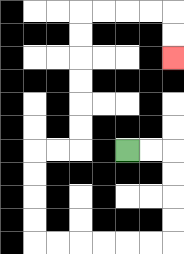{'start': '[5, 6]', 'end': '[7, 2]', 'path_directions': 'R,R,D,D,D,D,L,L,L,L,L,L,U,U,U,U,R,R,U,U,U,U,U,U,R,R,R,R,D,D', 'path_coordinates': '[[5, 6], [6, 6], [7, 6], [7, 7], [7, 8], [7, 9], [7, 10], [6, 10], [5, 10], [4, 10], [3, 10], [2, 10], [1, 10], [1, 9], [1, 8], [1, 7], [1, 6], [2, 6], [3, 6], [3, 5], [3, 4], [3, 3], [3, 2], [3, 1], [3, 0], [4, 0], [5, 0], [6, 0], [7, 0], [7, 1], [7, 2]]'}